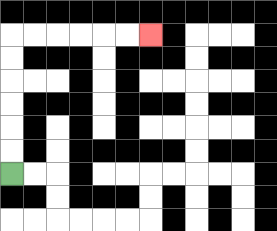{'start': '[0, 7]', 'end': '[6, 1]', 'path_directions': 'U,U,U,U,U,U,R,R,R,R,R,R', 'path_coordinates': '[[0, 7], [0, 6], [0, 5], [0, 4], [0, 3], [0, 2], [0, 1], [1, 1], [2, 1], [3, 1], [4, 1], [5, 1], [6, 1]]'}